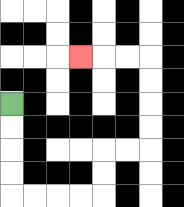{'start': '[0, 4]', 'end': '[3, 2]', 'path_directions': 'D,D,D,D,R,R,R,R,U,U,R,R,U,U,U,U,L,L,L', 'path_coordinates': '[[0, 4], [0, 5], [0, 6], [0, 7], [0, 8], [1, 8], [2, 8], [3, 8], [4, 8], [4, 7], [4, 6], [5, 6], [6, 6], [6, 5], [6, 4], [6, 3], [6, 2], [5, 2], [4, 2], [3, 2]]'}